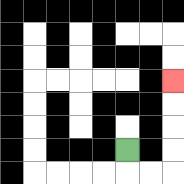{'start': '[5, 6]', 'end': '[7, 3]', 'path_directions': 'D,R,R,U,U,U,U', 'path_coordinates': '[[5, 6], [5, 7], [6, 7], [7, 7], [7, 6], [7, 5], [7, 4], [7, 3]]'}